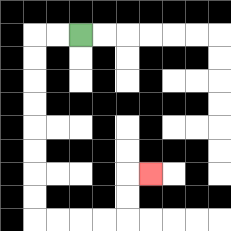{'start': '[3, 1]', 'end': '[6, 7]', 'path_directions': 'L,L,D,D,D,D,D,D,D,D,R,R,R,R,U,U,R', 'path_coordinates': '[[3, 1], [2, 1], [1, 1], [1, 2], [1, 3], [1, 4], [1, 5], [1, 6], [1, 7], [1, 8], [1, 9], [2, 9], [3, 9], [4, 9], [5, 9], [5, 8], [5, 7], [6, 7]]'}